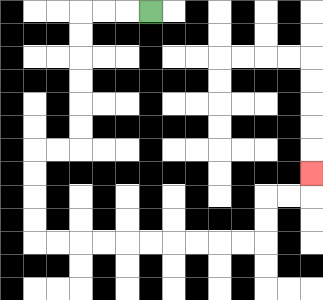{'start': '[6, 0]', 'end': '[13, 7]', 'path_directions': 'L,L,L,D,D,D,D,D,D,L,L,D,D,D,D,R,R,R,R,R,R,R,R,R,R,U,U,R,R,U', 'path_coordinates': '[[6, 0], [5, 0], [4, 0], [3, 0], [3, 1], [3, 2], [3, 3], [3, 4], [3, 5], [3, 6], [2, 6], [1, 6], [1, 7], [1, 8], [1, 9], [1, 10], [2, 10], [3, 10], [4, 10], [5, 10], [6, 10], [7, 10], [8, 10], [9, 10], [10, 10], [11, 10], [11, 9], [11, 8], [12, 8], [13, 8], [13, 7]]'}